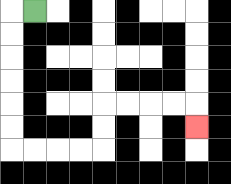{'start': '[1, 0]', 'end': '[8, 5]', 'path_directions': 'L,D,D,D,D,D,D,R,R,R,R,U,U,R,R,R,R,D', 'path_coordinates': '[[1, 0], [0, 0], [0, 1], [0, 2], [0, 3], [0, 4], [0, 5], [0, 6], [1, 6], [2, 6], [3, 6], [4, 6], [4, 5], [4, 4], [5, 4], [6, 4], [7, 4], [8, 4], [8, 5]]'}